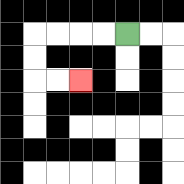{'start': '[5, 1]', 'end': '[3, 3]', 'path_directions': 'L,L,L,L,D,D,R,R', 'path_coordinates': '[[5, 1], [4, 1], [3, 1], [2, 1], [1, 1], [1, 2], [1, 3], [2, 3], [3, 3]]'}